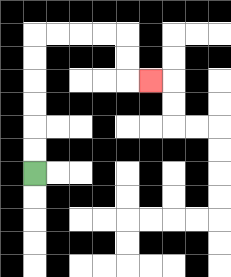{'start': '[1, 7]', 'end': '[6, 3]', 'path_directions': 'U,U,U,U,U,U,R,R,R,R,D,D,R', 'path_coordinates': '[[1, 7], [1, 6], [1, 5], [1, 4], [1, 3], [1, 2], [1, 1], [2, 1], [3, 1], [4, 1], [5, 1], [5, 2], [5, 3], [6, 3]]'}